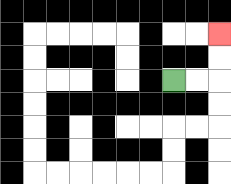{'start': '[7, 3]', 'end': '[9, 1]', 'path_directions': 'R,R,U,U', 'path_coordinates': '[[7, 3], [8, 3], [9, 3], [9, 2], [9, 1]]'}